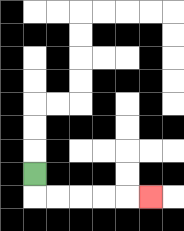{'start': '[1, 7]', 'end': '[6, 8]', 'path_directions': 'D,R,R,R,R,R', 'path_coordinates': '[[1, 7], [1, 8], [2, 8], [3, 8], [4, 8], [5, 8], [6, 8]]'}